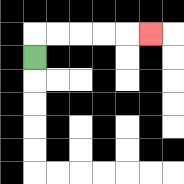{'start': '[1, 2]', 'end': '[6, 1]', 'path_directions': 'U,R,R,R,R,R', 'path_coordinates': '[[1, 2], [1, 1], [2, 1], [3, 1], [4, 1], [5, 1], [6, 1]]'}